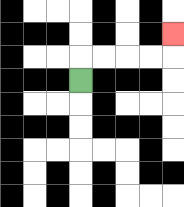{'start': '[3, 3]', 'end': '[7, 1]', 'path_directions': 'U,R,R,R,R,U', 'path_coordinates': '[[3, 3], [3, 2], [4, 2], [5, 2], [6, 2], [7, 2], [7, 1]]'}